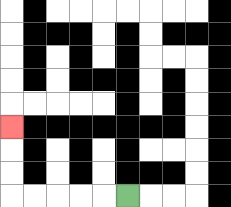{'start': '[5, 8]', 'end': '[0, 5]', 'path_directions': 'L,L,L,L,L,U,U,U', 'path_coordinates': '[[5, 8], [4, 8], [3, 8], [2, 8], [1, 8], [0, 8], [0, 7], [0, 6], [0, 5]]'}